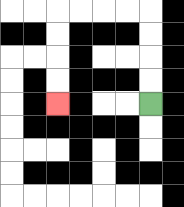{'start': '[6, 4]', 'end': '[2, 4]', 'path_directions': 'U,U,U,U,L,L,L,L,D,D,D,D', 'path_coordinates': '[[6, 4], [6, 3], [6, 2], [6, 1], [6, 0], [5, 0], [4, 0], [3, 0], [2, 0], [2, 1], [2, 2], [2, 3], [2, 4]]'}